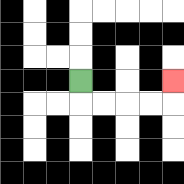{'start': '[3, 3]', 'end': '[7, 3]', 'path_directions': 'D,R,R,R,R,U', 'path_coordinates': '[[3, 3], [3, 4], [4, 4], [5, 4], [6, 4], [7, 4], [7, 3]]'}